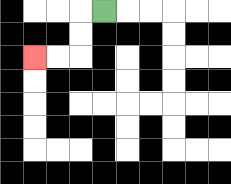{'start': '[4, 0]', 'end': '[1, 2]', 'path_directions': 'L,D,D,L,L', 'path_coordinates': '[[4, 0], [3, 0], [3, 1], [3, 2], [2, 2], [1, 2]]'}